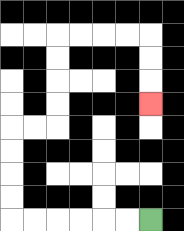{'start': '[6, 9]', 'end': '[6, 4]', 'path_directions': 'L,L,L,L,L,L,U,U,U,U,R,R,U,U,U,U,R,R,R,R,D,D,D', 'path_coordinates': '[[6, 9], [5, 9], [4, 9], [3, 9], [2, 9], [1, 9], [0, 9], [0, 8], [0, 7], [0, 6], [0, 5], [1, 5], [2, 5], [2, 4], [2, 3], [2, 2], [2, 1], [3, 1], [4, 1], [5, 1], [6, 1], [6, 2], [6, 3], [6, 4]]'}